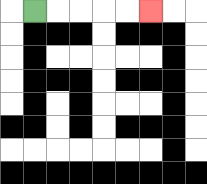{'start': '[1, 0]', 'end': '[6, 0]', 'path_directions': 'R,R,R,R,R', 'path_coordinates': '[[1, 0], [2, 0], [3, 0], [4, 0], [5, 0], [6, 0]]'}